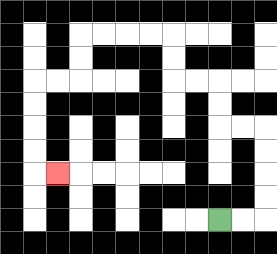{'start': '[9, 9]', 'end': '[2, 7]', 'path_directions': 'R,R,U,U,U,U,L,L,U,U,L,L,U,U,L,L,L,L,D,D,L,L,D,D,D,D,R', 'path_coordinates': '[[9, 9], [10, 9], [11, 9], [11, 8], [11, 7], [11, 6], [11, 5], [10, 5], [9, 5], [9, 4], [9, 3], [8, 3], [7, 3], [7, 2], [7, 1], [6, 1], [5, 1], [4, 1], [3, 1], [3, 2], [3, 3], [2, 3], [1, 3], [1, 4], [1, 5], [1, 6], [1, 7], [2, 7]]'}